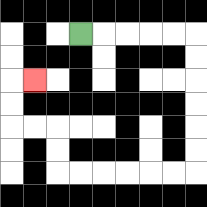{'start': '[3, 1]', 'end': '[1, 3]', 'path_directions': 'R,R,R,R,R,D,D,D,D,D,D,L,L,L,L,L,L,U,U,L,L,U,U,R', 'path_coordinates': '[[3, 1], [4, 1], [5, 1], [6, 1], [7, 1], [8, 1], [8, 2], [8, 3], [8, 4], [8, 5], [8, 6], [8, 7], [7, 7], [6, 7], [5, 7], [4, 7], [3, 7], [2, 7], [2, 6], [2, 5], [1, 5], [0, 5], [0, 4], [0, 3], [1, 3]]'}